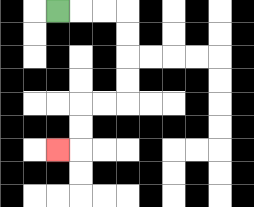{'start': '[2, 0]', 'end': '[2, 6]', 'path_directions': 'R,R,R,D,D,D,D,L,L,D,D,L', 'path_coordinates': '[[2, 0], [3, 0], [4, 0], [5, 0], [5, 1], [5, 2], [5, 3], [5, 4], [4, 4], [3, 4], [3, 5], [3, 6], [2, 6]]'}